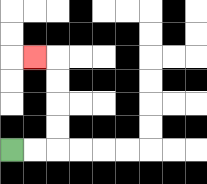{'start': '[0, 6]', 'end': '[1, 2]', 'path_directions': 'R,R,U,U,U,U,L', 'path_coordinates': '[[0, 6], [1, 6], [2, 6], [2, 5], [2, 4], [2, 3], [2, 2], [1, 2]]'}